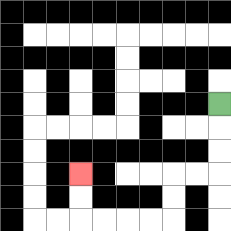{'start': '[9, 4]', 'end': '[3, 7]', 'path_directions': 'D,D,D,L,L,D,D,L,L,L,L,U,U', 'path_coordinates': '[[9, 4], [9, 5], [9, 6], [9, 7], [8, 7], [7, 7], [7, 8], [7, 9], [6, 9], [5, 9], [4, 9], [3, 9], [3, 8], [3, 7]]'}